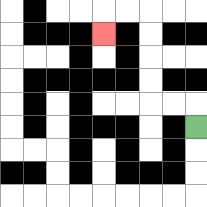{'start': '[8, 5]', 'end': '[4, 1]', 'path_directions': 'U,L,L,U,U,U,U,L,L,D', 'path_coordinates': '[[8, 5], [8, 4], [7, 4], [6, 4], [6, 3], [6, 2], [6, 1], [6, 0], [5, 0], [4, 0], [4, 1]]'}